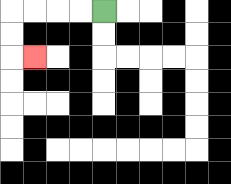{'start': '[4, 0]', 'end': '[1, 2]', 'path_directions': 'L,L,L,L,D,D,R', 'path_coordinates': '[[4, 0], [3, 0], [2, 0], [1, 0], [0, 0], [0, 1], [0, 2], [1, 2]]'}